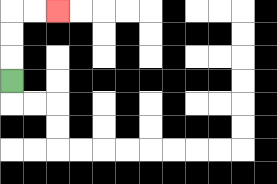{'start': '[0, 3]', 'end': '[2, 0]', 'path_directions': 'U,U,U,R,R', 'path_coordinates': '[[0, 3], [0, 2], [0, 1], [0, 0], [1, 0], [2, 0]]'}